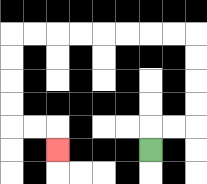{'start': '[6, 6]', 'end': '[2, 6]', 'path_directions': 'U,R,R,U,U,U,U,L,L,L,L,L,L,L,L,D,D,D,D,R,R,D', 'path_coordinates': '[[6, 6], [6, 5], [7, 5], [8, 5], [8, 4], [8, 3], [8, 2], [8, 1], [7, 1], [6, 1], [5, 1], [4, 1], [3, 1], [2, 1], [1, 1], [0, 1], [0, 2], [0, 3], [0, 4], [0, 5], [1, 5], [2, 5], [2, 6]]'}